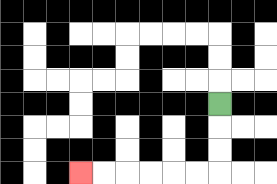{'start': '[9, 4]', 'end': '[3, 7]', 'path_directions': 'D,D,D,L,L,L,L,L,L', 'path_coordinates': '[[9, 4], [9, 5], [9, 6], [9, 7], [8, 7], [7, 7], [6, 7], [5, 7], [4, 7], [3, 7]]'}